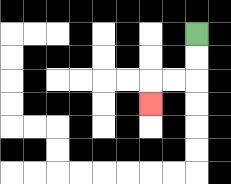{'start': '[8, 1]', 'end': '[6, 4]', 'path_directions': 'D,D,L,L,D', 'path_coordinates': '[[8, 1], [8, 2], [8, 3], [7, 3], [6, 3], [6, 4]]'}